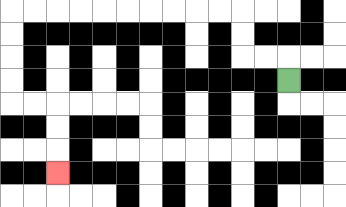{'start': '[12, 3]', 'end': '[2, 7]', 'path_directions': 'U,L,L,U,U,L,L,L,L,L,L,L,L,L,L,D,D,D,D,R,R,D,D,D', 'path_coordinates': '[[12, 3], [12, 2], [11, 2], [10, 2], [10, 1], [10, 0], [9, 0], [8, 0], [7, 0], [6, 0], [5, 0], [4, 0], [3, 0], [2, 0], [1, 0], [0, 0], [0, 1], [0, 2], [0, 3], [0, 4], [1, 4], [2, 4], [2, 5], [2, 6], [2, 7]]'}